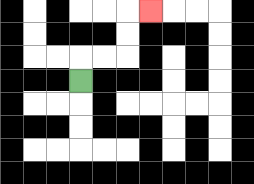{'start': '[3, 3]', 'end': '[6, 0]', 'path_directions': 'U,R,R,U,U,R', 'path_coordinates': '[[3, 3], [3, 2], [4, 2], [5, 2], [5, 1], [5, 0], [6, 0]]'}